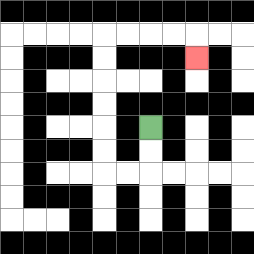{'start': '[6, 5]', 'end': '[8, 2]', 'path_directions': 'D,D,L,L,U,U,U,U,U,U,R,R,R,R,D', 'path_coordinates': '[[6, 5], [6, 6], [6, 7], [5, 7], [4, 7], [4, 6], [4, 5], [4, 4], [4, 3], [4, 2], [4, 1], [5, 1], [6, 1], [7, 1], [8, 1], [8, 2]]'}